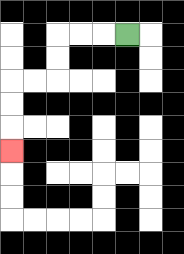{'start': '[5, 1]', 'end': '[0, 6]', 'path_directions': 'L,L,L,D,D,L,L,D,D,D', 'path_coordinates': '[[5, 1], [4, 1], [3, 1], [2, 1], [2, 2], [2, 3], [1, 3], [0, 3], [0, 4], [0, 5], [0, 6]]'}